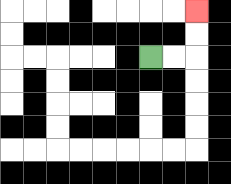{'start': '[6, 2]', 'end': '[8, 0]', 'path_directions': 'R,R,U,U', 'path_coordinates': '[[6, 2], [7, 2], [8, 2], [8, 1], [8, 0]]'}